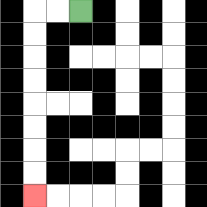{'start': '[3, 0]', 'end': '[1, 8]', 'path_directions': 'L,L,D,D,D,D,D,D,D,D', 'path_coordinates': '[[3, 0], [2, 0], [1, 0], [1, 1], [1, 2], [1, 3], [1, 4], [1, 5], [1, 6], [1, 7], [1, 8]]'}